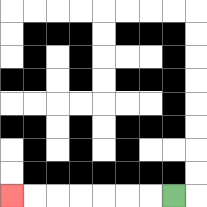{'start': '[7, 8]', 'end': '[0, 8]', 'path_directions': 'L,L,L,L,L,L,L', 'path_coordinates': '[[7, 8], [6, 8], [5, 8], [4, 8], [3, 8], [2, 8], [1, 8], [0, 8]]'}